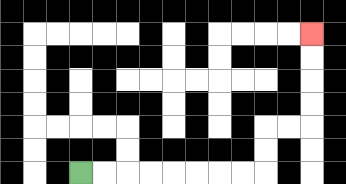{'start': '[3, 7]', 'end': '[13, 1]', 'path_directions': 'R,R,R,R,R,R,R,R,U,U,R,R,U,U,U,U', 'path_coordinates': '[[3, 7], [4, 7], [5, 7], [6, 7], [7, 7], [8, 7], [9, 7], [10, 7], [11, 7], [11, 6], [11, 5], [12, 5], [13, 5], [13, 4], [13, 3], [13, 2], [13, 1]]'}